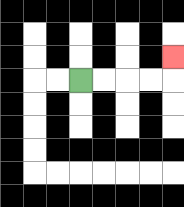{'start': '[3, 3]', 'end': '[7, 2]', 'path_directions': 'R,R,R,R,U', 'path_coordinates': '[[3, 3], [4, 3], [5, 3], [6, 3], [7, 3], [7, 2]]'}